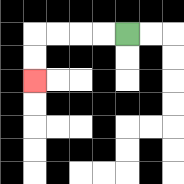{'start': '[5, 1]', 'end': '[1, 3]', 'path_directions': 'L,L,L,L,D,D', 'path_coordinates': '[[5, 1], [4, 1], [3, 1], [2, 1], [1, 1], [1, 2], [1, 3]]'}